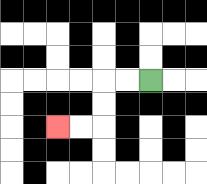{'start': '[6, 3]', 'end': '[2, 5]', 'path_directions': 'L,L,D,D,L,L', 'path_coordinates': '[[6, 3], [5, 3], [4, 3], [4, 4], [4, 5], [3, 5], [2, 5]]'}